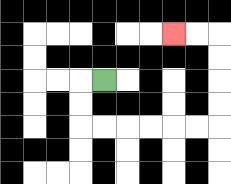{'start': '[4, 3]', 'end': '[7, 1]', 'path_directions': 'L,D,D,R,R,R,R,R,R,U,U,U,U,L,L', 'path_coordinates': '[[4, 3], [3, 3], [3, 4], [3, 5], [4, 5], [5, 5], [6, 5], [7, 5], [8, 5], [9, 5], [9, 4], [9, 3], [9, 2], [9, 1], [8, 1], [7, 1]]'}